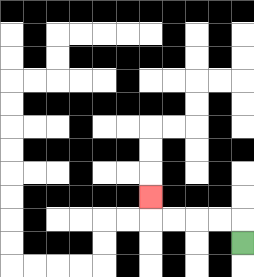{'start': '[10, 10]', 'end': '[6, 8]', 'path_directions': 'U,L,L,L,L,U', 'path_coordinates': '[[10, 10], [10, 9], [9, 9], [8, 9], [7, 9], [6, 9], [6, 8]]'}